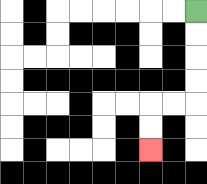{'start': '[8, 0]', 'end': '[6, 6]', 'path_directions': 'D,D,D,D,L,L,D,D', 'path_coordinates': '[[8, 0], [8, 1], [8, 2], [8, 3], [8, 4], [7, 4], [6, 4], [6, 5], [6, 6]]'}